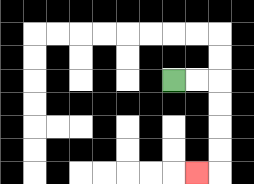{'start': '[7, 3]', 'end': '[8, 7]', 'path_directions': 'R,R,D,D,D,D,L', 'path_coordinates': '[[7, 3], [8, 3], [9, 3], [9, 4], [9, 5], [9, 6], [9, 7], [8, 7]]'}